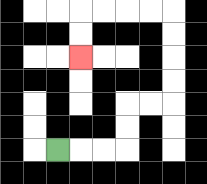{'start': '[2, 6]', 'end': '[3, 2]', 'path_directions': 'R,R,R,U,U,R,R,U,U,U,U,L,L,L,L,D,D', 'path_coordinates': '[[2, 6], [3, 6], [4, 6], [5, 6], [5, 5], [5, 4], [6, 4], [7, 4], [7, 3], [7, 2], [7, 1], [7, 0], [6, 0], [5, 0], [4, 0], [3, 0], [3, 1], [3, 2]]'}